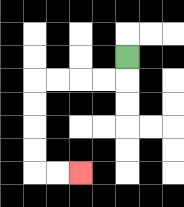{'start': '[5, 2]', 'end': '[3, 7]', 'path_directions': 'D,L,L,L,L,D,D,D,D,R,R', 'path_coordinates': '[[5, 2], [5, 3], [4, 3], [3, 3], [2, 3], [1, 3], [1, 4], [1, 5], [1, 6], [1, 7], [2, 7], [3, 7]]'}